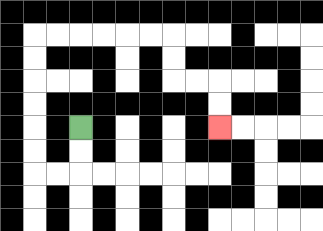{'start': '[3, 5]', 'end': '[9, 5]', 'path_directions': 'D,D,L,L,U,U,U,U,U,U,R,R,R,R,R,R,D,D,R,R,D,D', 'path_coordinates': '[[3, 5], [3, 6], [3, 7], [2, 7], [1, 7], [1, 6], [1, 5], [1, 4], [1, 3], [1, 2], [1, 1], [2, 1], [3, 1], [4, 1], [5, 1], [6, 1], [7, 1], [7, 2], [7, 3], [8, 3], [9, 3], [9, 4], [9, 5]]'}